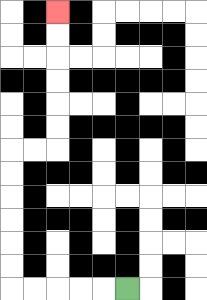{'start': '[5, 12]', 'end': '[2, 0]', 'path_directions': 'L,L,L,L,L,U,U,U,U,U,U,R,R,U,U,U,U,U,U', 'path_coordinates': '[[5, 12], [4, 12], [3, 12], [2, 12], [1, 12], [0, 12], [0, 11], [0, 10], [0, 9], [0, 8], [0, 7], [0, 6], [1, 6], [2, 6], [2, 5], [2, 4], [2, 3], [2, 2], [2, 1], [2, 0]]'}